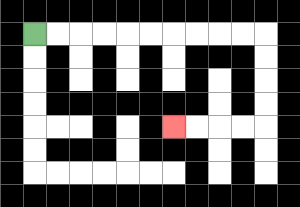{'start': '[1, 1]', 'end': '[7, 5]', 'path_directions': 'R,R,R,R,R,R,R,R,R,R,D,D,D,D,L,L,L,L', 'path_coordinates': '[[1, 1], [2, 1], [3, 1], [4, 1], [5, 1], [6, 1], [7, 1], [8, 1], [9, 1], [10, 1], [11, 1], [11, 2], [11, 3], [11, 4], [11, 5], [10, 5], [9, 5], [8, 5], [7, 5]]'}